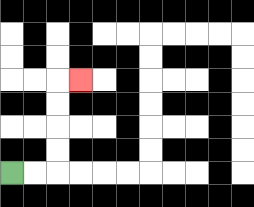{'start': '[0, 7]', 'end': '[3, 3]', 'path_directions': 'R,R,U,U,U,U,R', 'path_coordinates': '[[0, 7], [1, 7], [2, 7], [2, 6], [2, 5], [2, 4], [2, 3], [3, 3]]'}